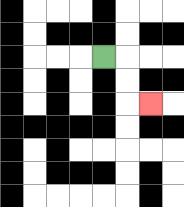{'start': '[4, 2]', 'end': '[6, 4]', 'path_directions': 'R,D,D,R', 'path_coordinates': '[[4, 2], [5, 2], [5, 3], [5, 4], [6, 4]]'}